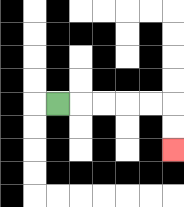{'start': '[2, 4]', 'end': '[7, 6]', 'path_directions': 'R,R,R,R,R,D,D', 'path_coordinates': '[[2, 4], [3, 4], [4, 4], [5, 4], [6, 4], [7, 4], [7, 5], [7, 6]]'}